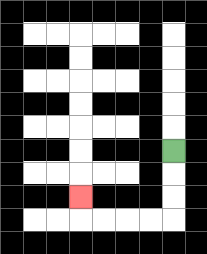{'start': '[7, 6]', 'end': '[3, 8]', 'path_directions': 'D,D,D,L,L,L,L,U', 'path_coordinates': '[[7, 6], [7, 7], [7, 8], [7, 9], [6, 9], [5, 9], [4, 9], [3, 9], [3, 8]]'}